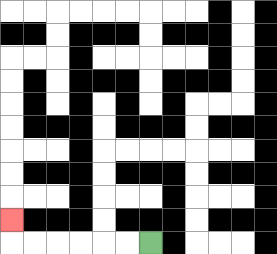{'start': '[6, 10]', 'end': '[0, 9]', 'path_directions': 'L,L,L,L,L,L,U', 'path_coordinates': '[[6, 10], [5, 10], [4, 10], [3, 10], [2, 10], [1, 10], [0, 10], [0, 9]]'}